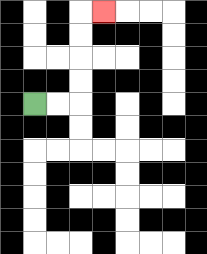{'start': '[1, 4]', 'end': '[4, 0]', 'path_directions': 'R,R,U,U,U,U,R', 'path_coordinates': '[[1, 4], [2, 4], [3, 4], [3, 3], [3, 2], [3, 1], [3, 0], [4, 0]]'}